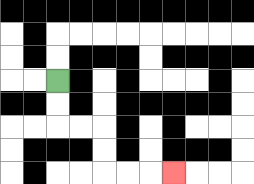{'start': '[2, 3]', 'end': '[7, 7]', 'path_directions': 'D,D,R,R,D,D,R,R,R', 'path_coordinates': '[[2, 3], [2, 4], [2, 5], [3, 5], [4, 5], [4, 6], [4, 7], [5, 7], [6, 7], [7, 7]]'}